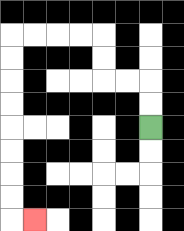{'start': '[6, 5]', 'end': '[1, 9]', 'path_directions': 'U,U,L,L,U,U,L,L,L,L,D,D,D,D,D,D,D,D,R', 'path_coordinates': '[[6, 5], [6, 4], [6, 3], [5, 3], [4, 3], [4, 2], [4, 1], [3, 1], [2, 1], [1, 1], [0, 1], [0, 2], [0, 3], [0, 4], [0, 5], [0, 6], [0, 7], [0, 8], [0, 9], [1, 9]]'}